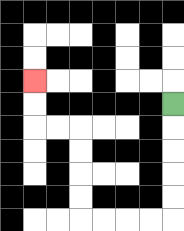{'start': '[7, 4]', 'end': '[1, 3]', 'path_directions': 'D,D,D,D,D,L,L,L,L,U,U,U,U,L,L,U,U', 'path_coordinates': '[[7, 4], [7, 5], [7, 6], [7, 7], [7, 8], [7, 9], [6, 9], [5, 9], [4, 9], [3, 9], [3, 8], [3, 7], [3, 6], [3, 5], [2, 5], [1, 5], [1, 4], [1, 3]]'}